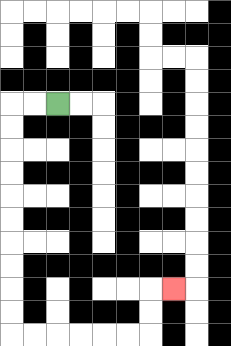{'start': '[2, 4]', 'end': '[7, 12]', 'path_directions': 'L,L,D,D,D,D,D,D,D,D,D,D,R,R,R,R,R,R,U,U,R', 'path_coordinates': '[[2, 4], [1, 4], [0, 4], [0, 5], [0, 6], [0, 7], [0, 8], [0, 9], [0, 10], [0, 11], [0, 12], [0, 13], [0, 14], [1, 14], [2, 14], [3, 14], [4, 14], [5, 14], [6, 14], [6, 13], [6, 12], [7, 12]]'}